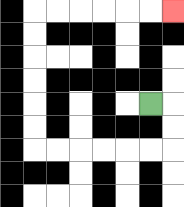{'start': '[6, 4]', 'end': '[7, 0]', 'path_directions': 'R,D,D,L,L,L,L,L,L,U,U,U,U,U,U,R,R,R,R,R,R', 'path_coordinates': '[[6, 4], [7, 4], [7, 5], [7, 6], [6, 6], [5, 6], [4, 6], [3, 6], [2, 6], [1, 6], [1, 5], [1, 4], [1, 3], [1, 2], [1, 1], [1, 0], [2, 0], [3, 0], [4, 0], [5, 0], [6, 0], [7, 0]]'}